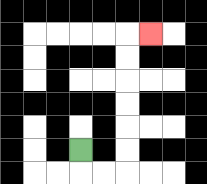{'start': '[3, 6]', 'end': '[6, 1]', 'path_directions': 'D,R,R,U,U,U,U,U,U,R', 'path_coordinates': '[[3, 6], [3, 7], [4, 7], [5, 7], [5, 6], [5, 5], [5, 4], [5, 3], [5, 2], [5, 1], [6, 1]]'}